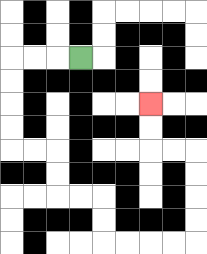{'start': '[3, 2]', 'end': '[6, 4]', 'path_directions': 'L,L,L,D,D,D,D,R,R,D,D,R,R,D,D,R,R,R,R,U,U,U,U,L,L,U,U', 'path_coordinates': '[[3, 2], [2, 2], [1, 2], [0, 2], [0, 3], [0, 4], [0, 5], [0, 6], [1, 6], [2, 6], [2, 7], [2, 8], [3, 8], [4, 8], [4, 9], [4, 10], [5, 10], [6, 10], [7, 10], [8, 10], [8, 9], [8, 8], [8, 7], [8, 6], [7, 6], [6, 6], [6, 5], [6, 4]]'}